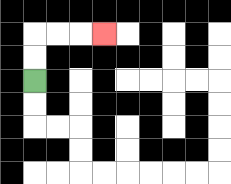{'start': '[1, 3]', 'end': '[4, 1]', 'path_directions': 'U,U,R,R,R', 'path_coordinates': '[[1, 3], [1, 2], [1, 1], [2, 1], [3, 1], [4, 1]]'}